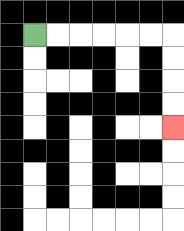{'start': '[1, 1]', 'end': '[7, 5]', 'path_directions': 'R,R,R,R,R,R,D,D,D,D', 'path_coordinates': '[[1, 1], [2, 1], [3, 1], [4, 1], [5, 1], [6, 1], [7, 1], [7, 2], [7, 3], [7, 4], [7, 5]]'}